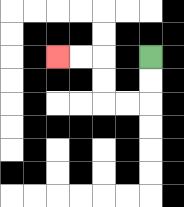{'start': '[6, 2]', 'end': '[2, 2]', 'path_directions': 'D,D,L,L,U,U,L,L', 'path_coordinates': '[[6, 2], [6, 3], [6, 4], [5, 4], [4, 4], [4, 3], [4, 2], [3, 2], [2, 2]]'}